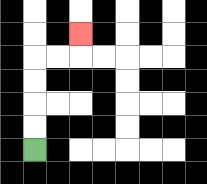{'start': '[1, 6]', 'end': '[3, 1]', 'path_directions': 'U,U,U,U,R,R,U', 'path_coordinates': '[[1, 6], [1, 5], [1, 4], [1, 3], [1, 2], [2, 2], [3, 2], [3, 1]]'}